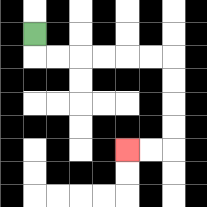{'start': '[1, 1]', 'end': '[5, 6]', 'path_directions': 'D,R,R,R,R,R,R,D,D,D,D,L,L', 'path_coordinates': '[[1, 1], [1, 2], [2, 2], [3, 2], [4, 2], [5, 2], [6, 2], [7, 2], [7, 3], [7, 4], [7, 5], [7, 6], [6, 6], [5, 6]]'}